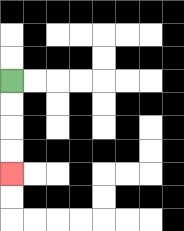{'start': '[0, 3]', 'end': '[0, 7]', 'path_directions': 'D,D,D,D', 'path_coordinates': '[[0, 3], [0, 4], [0, 5], [0, 6], [0, 7]]'}